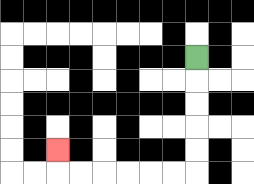{'start': '[8, 2]', 'end': '[2, 6]', 'path_directions': 'D,D,D,D,D,L,L,L,L,L,L,U', 'path_coordinates': '[[8, 2], [8, 3], [8, 4], [8, 5], [8, 6], [8, 7], [7, 7], [6, 7], [5, 7], [4, 7], [3, 7], [2, 7], [2, 6]]'}